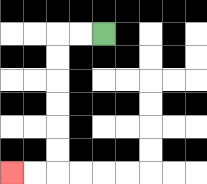{'start': '[4, 1]', 'end': '[0, 7]', 'path_directions': 'L,L,D,D,D,D,D,D,L,L', 'path_coordinates': '[[4, 1], [3, 1], [2, 1], [2, 2], [2, 3], [2, 4], [2, 5], [2, 6], [2, 7], [1, 7], [0, 7]]'}